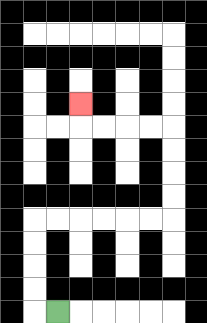{'start': '[2, 13]', 'end': '[3, 4]', 'path_directions': 'L,U,U,U,U,R,R,R,R,R,R,U,U,U,U,L,L,L,L,U', 'path_coordinates': '[[2, 13], [1, 13], [1, 12], [1, 11], [1, 10], [1, 9], [2, 9], [3, 9], [4, 9], [5, 9], [6, 9], [7, 9], [7, 8], [7, 7], [7, 6], [7, 5], [6, 5], [5, 5], [4, 5], [3, 5], [3, 4]]'}